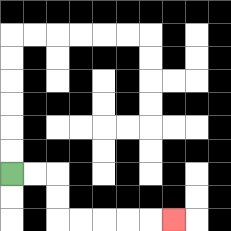{'start': '[0, 7]', 'end': '[7, 9]', 'path_directions': 'R,R,D,D,R,R,R,R,R', 'path_coordinates': '[[0, 7], [1, 7], [2, 7], [2, 8], [2, 9], [3, 9], [4, 9], [5, 9], [6, 9], [7, 9]]'}